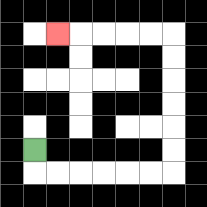{'start': '[1, 6]', 'end': '[2, 1]', 'path_directions': 'D,R,R,R,R,R,R,U,U,U,U,U,U,L,L,L,L,L', 'path_coordinates': '[[1, 6], [1, 7], [2, 7], [3, 7], [4, 7], [5, 7], [6, 7], [7, 7], [7, 6], [7, 5], [7, 4], [7, 3], [7, 2], [7, 1], [6, 1], [5, 1], [4, 1], [3, 1], [2, 1]]'}